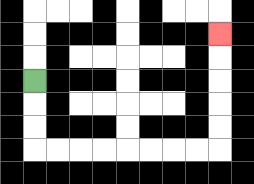{'start': '[1, 3]', 'end': '[9, 1]', 'path_directions': 'D,D,D,R,R,R,R,R,R,R,R,U,U,U,U,U', 'path_coordinates': '[[1, 3], [1, 4], [1, 5], [1, 6], [2, 6], [3, 6], [4, 6], [5, 6], [6, 6], [7, 6], [8, 6], [9, 6], [9, 5], [9, 4], [9, 3], [9, 2], [9, 1]]'}